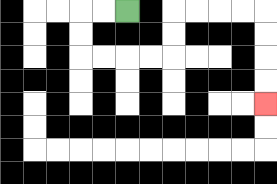{'start': '[5, 0]', 'end': '[11, 4]', 'path_directions': 'L,L,D,D,R,R,R,R,U,U,R,R,R,R,D,D,D,D', 'path_coordinates': '[[5, 0], [4, 0], [3, 0], [3, 1], [3, 2], [4, 2], [5, 2], [6, 2], [7, 2], [7, 1], [7, 0], [8, 0], [9, 0], [10, 0], [11, 0], [11, 1], [11, 2], [11, 3], [11, 4]]'}